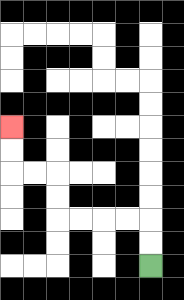{'start': '[6, 11]', 'end': '[0, 5]', 'path_directions': 'U,U,L,L,L,L,U,U,L,L,U,U', 'path_coordinates': '[[6, 11], [6, 10], [6, 9], [5, 9], [4, 9], [3, 9], [2, 9], [2, 8], [2, 7], [1, 7], [0, 7], [0, 6], [0, 5]]'}